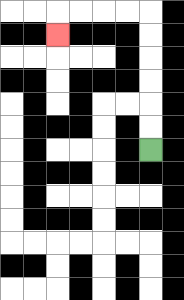{'start': '[6, 6]', 'end': '[2, 1]', 'path_directions': 'U,U,U,U,U,U,L,L,L,L,D', 'path_coordinates': '[[6, 6], [6, 5], [6, 4], [6, 3], [6, 2], [6, 1], [6, 0], [5, 0], [4, 0], [3, 0], [2, 0], [2, 1]]'}